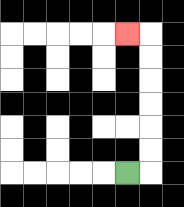{'start': '[5, 7]', 'end': '[5, 1]', 'path_directions': 'R,U,U,U,U,U,U,L', 'path_coordinates': '[[5, 7], [6, 7], [6, 6], [6, 5], [6, 4], [6, 3], [6, 2], [6, 1], [5, 1]]'}